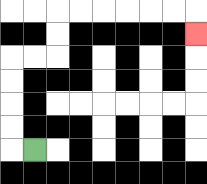{'start': '[1, 6]', 'end': '[8, 1]', 'path_directions': 'L,U,U,U,U,R,R,U,U,R,R,R,R,R,R,D', 'path_coordinates': '[[1, 6], [0, 6], [0, 5], [0, 4], [0, 3], [0, 2], [1, 2], [2, 2], [2, 1], [2, 0], [3, 0], [4, 0], [5, 0], [6, 0], [7, 0], [8, 0], [8, 1]]'}